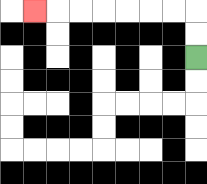{'start': '[8, 2]', 'end': '[1, 0]', 'path_directions': 'U,U,L,L,L,L,L,L,L', 'path_coordinates': '[[8, 2], [8, 1], [8, 0], [7, 0], [6, 0], [5, 0], [4, 0], [3, 0], [2, 0], [1, 0]]'}